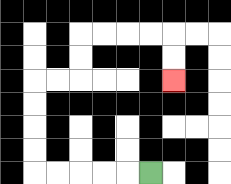{'start': '[6, 7]', 'end': '[7, 3]', 'path_directions': 'L,L,L,L,L,U,U,U,U,R,R,U,U,R,R,R,R,D,D', 'path_coordinates': '[[6, 7], [5, 7], [4, 7], [3, 7], [2, 7], [1, 7], [1, 6], [1, 5], [1, 4], [1, 3], [2, 3], [3, 3], [3, 2], [3, 1], [4, 1], [5, 1], [6, 1], [7, 1], [7, 2], [7, 3]]'}